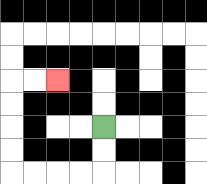{'start': '[4, 5]', 'end': '[2, 3]', 'path_directions': 'D,D,L,L,L,L,U,U,U,U,R,R', 'path_coordinates': '[[4, 5], [4, 6], [4, 7], [3, 7], [2, 7], [1, 7], [0, 7], [0, 6], [0, 5], [0, 4], [0, 3], [1, 3], [2, 3]]'}